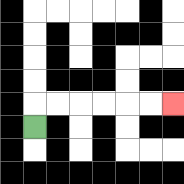{'start': '[1, 5]', 'end': '[7, 4]', 'path_directions': 'U,R,R,R,R,R,R', 'path_coordinates': '[[1, 5], [1, 4], [2, 4], [3, 4], [4, 4], [5, 4], [6, 4], [7, 4]]'}